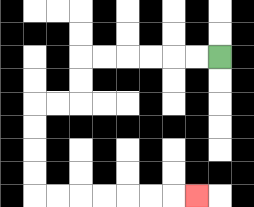{'start': '[9, 2]', 'end': '[8, 8]', 'path_directions': 'L,L,L,L,L,L,D,D,L,L,D,D,D,D,R,R,R,R,R,R,R', 'path_coordinates': '[[9, 2], [8, 2], [7, 2], [6, 2], [5, 2], [4, 2], [3, 2], [3, 3], [3, 4], [2, 4], [1, 4], [1, 5], [1, 6], [1, 7], [1, 8], [2, 8], [3, 8], [4, 8], [5, 8], [6, 8], [7, 8], [8, 8]]'}